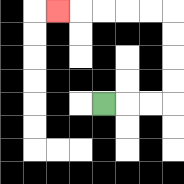{'start': '[4, 4]', 'end': '[2, 0]', 'path_directions': 'R,R,R,U,U,U,U,L,L,L,L,L', 'path_coordinates': '[[4, 4], [5, 4], [6, 4], [7, 4], [7, 3], [7, 2], [7, 1], [7, 0], [6, 0], [5, 0], [4, 0], [3, 0], [2, 0]]'}